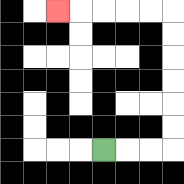{'start': '[4, 6]', 'end': '[2, 0]', 'path_directions': 'R,R,R,U,U,U,U,U,U,L,L,L,L,L', 'path_coordinates': '[[4, 6], [5, 6], [6, 6], [7, 6], [7, 5], [7, 4], [7, 3], [7, 2], [7, 1], [7, 0], [6, 0], [5, 0], [4, 0], [3, 0], [2, 0]]'}